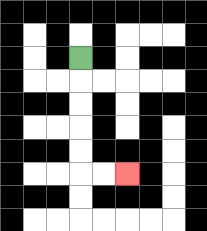{'start': '[3, 2]', 'end': '[5, 7]', 'path_directions': 'D,D,D,D,D,R,R', 'path_coordinates': '[[3, 2], [3, 3], [3, 4], [3, 5], [3, 6], [3, 7], [4, 7], [5, 7]]'}